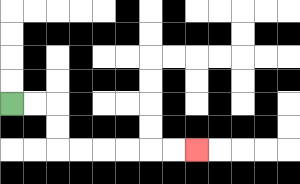{'start': '[0, 4]', 'end': '[8, 6]', 'path_directions': 'R,R,D,D,R,R,R,R,R,R', 'path_coordinates': '[[0, 4], [1, 4], [2, 4], [2, 5], [2, 6], [3, 6], [4, 6], [5, 6], [6, 6], [7, 6], [8, 6]]'}